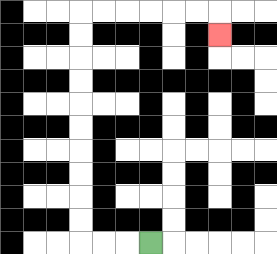{'start': '[6, 10]', 'end': '[9, 1]', 'path_directions': 'L,L,L,U,U,U,U,U,U,U,U,U,U,R,R,R,R,R,R,D', 'path_coordinates': '[[6, 10], [5, 10], [4, 10], [3, 10], [3, 9], [3, 8], [3, 7], [3, 6], [3, 5], [3, 4], [3, 3], [3, 2], [3, 1], [3, 0], [4, 0], [5, 0], [6, 0], [7, 0], [8, 0], [9, 0], [9, 1]]'}